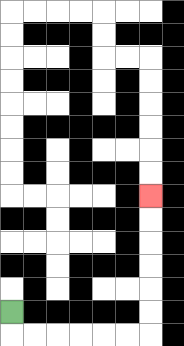{'start': '[0, 13]', 'end': '[6, 8]', 'path_directions': 'D,R,R,R,R,R,R,U,U,U,U,U,U', 'path_coordinates': '[[0, 13], [0, 14], [1, 14], [2, 14], [3, 14], [4, 14], [5, 14], [6, 14], [6, 13], [6, 12], [6, 11], [6, 10], [6, 9], [6, 8]]'}